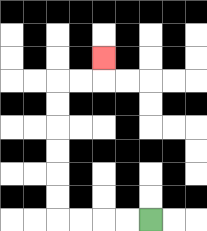{'start': '[6, 9]', 'end': '[4, 2]', 'path_directions': 'L,L,L,L,U,U,U,U,U,U,R,R,U', 'path_coordinates': '[[6, 9], [5, 9], [4, 9], [3, 9], [2, 9], [2, 8], [2, 7], [2, 6], [2, 5], [2, 4], [2, 3], [3, 3], [4, 3], [4, 2]]'}